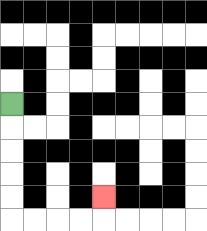{'start': '[0, 4]', 'end': '[4, 8]', 'path_directions': 'D,D,D,D,D,R,R,R,R,U', 'path_coordinates': '[[0, 4], [0, 5], [0, 6], [0, 7], [0, 8], [0, 9], [1, 9], [2, 9], [3, 9], [4, 9], [4, 8]]'}